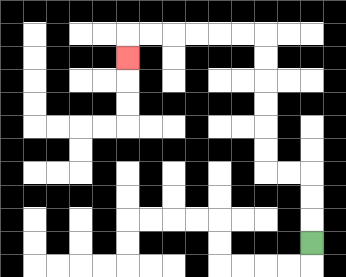{'start': '[13, 10]', 'end': '[5, 2]', 'path_directions': 'U,U,U,L,L,U,U,U,U,U,U,L,L,L,L,L,L,D', 'path_coordinates': '[[13, 10], [13, 9], [13, 8], [13, 7], [12, 7], [11, 7], [11, 6], [11, 5], [11, 4], [11, 3], [11, 2], [11, 1], [10, 1], [9, 1], [8, 1], [7, 1], [6, 1], [5, 1], [5, 2]]'}